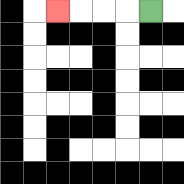{'start': '[6, 0]', 'end': '[2, 0]', 'path_directions': 'L,L,L,L', 'path_coordinates': '[[6, 0], [5, 0], [4, 0], [3, 0], [2, 0]]'}